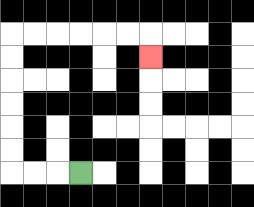{'start': '[3, 7]', 'end': '[6, 2]', 'path_directions': 'L,L,L,U,U,U,U,U,U,R,R,R,R,R,R,D', 'path_coordinates': '[[3, 7], [2, 7], [1, 7], [0, 7], [0, 6], [0, 5], [0, 4], [0, 3], [0, 2], [0, 1], [1, 1], [2, 1], [3, 1], [4, 1], [5, 1], [6, 1], [6, 2]]'}